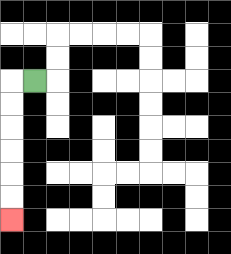{'start': '[1, 3]', 'end': '[0, 9]', 'path_directions': 'L,D,D,D,D,D,D', 'path_coordinates': '[[1, 3], [0, 3], [0, 4], [0, 5], [0, 6], [0, 7], [0, 8], [0, 9]]'}